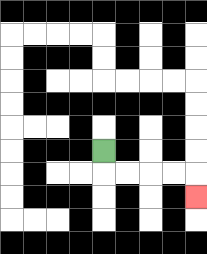{'start': '[4, 6]', 'end': '[8, 8]', 'path_directions': 'D,R,R,R,R,D', 'path_coordinates': '[[4, 6], [4, 7], [5, 7], [6, 7], [7, 7], [8, 7], [8, 8]]'}